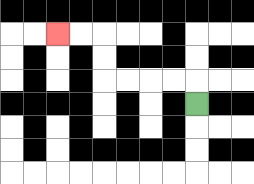{'start': '[8, 4]', 'end': '[2, 1]', 'path_directions': 'U,L,L,L,L,U,U,L,L', 'path_coordinates': '[[8, 4], [8, 3], [7, 3], [6, 3], [5, 3], [4, 3], [4, 2], [4, 1], [3, 1], [2, 1]]'}